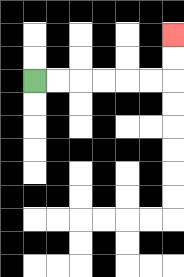{'start': '[1, 3]', 'end': '[7, 1]', 'path_directions': 'R,R,R,R,R,R,U,U', 'path_coordinates': '[[1, 3], [2, 3], [3, 3], [4, 3], [5, 3], [6, 3], [7, 3], [7, 2], [7, 1]]'}